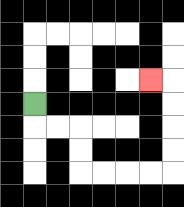{'start': '[1, 4]', 'end': '[6, 3]', 'path_directions': 'D,R,R,D,D,R,R,R,R,U,U,U,U,L', 'path_coordinates': '[[1, 4], [1, 5], [2, 5], [3, 5], [3, 6], [3, 7], [4, 7], [5, 7], [6, 7], [7, 7], [7, 6], [7, 5], [7, 4], [7, 3], [6, 3]]'}